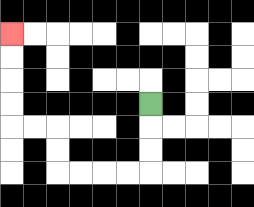{'start': '[6, 4]', 'end': '[0, 1]', 'path_directions': 'D,D,D,L,L,L,L,U,U,L,L,U,U,U,U', 'path_coordinates': '[[6, 4], [6, 5], [6, 6], [6, 7], [5, 7], [4, 7], [3, 7], [2, 7], [2, 6], [2, 5], [1, 5], [0, 5], [0, 4], [0, 3], [0, 2], [0, 1]]'}